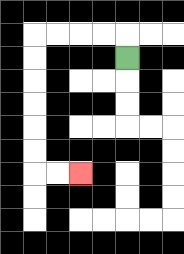{'start': '[5, 2]', 'end': '[3, 7]', 'path_directions': 'U,L,L,L,L,D,D,D,D,D,D,R,R', 'path_coordinates': '[[5, 2], [5, 1], [4, 1], [3, 1], [2, 1], [1, 1], [1, 2], [1, 3], [1, 4], [1, 5], [1, 6], [1, 7], [2, 7], [3, 7]]'}